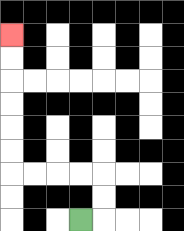{'start': '[3, 9]', 'end': '[0, 1]', 'path_directions': 'R,U,U,L,L,L,L,U,U,U,U,U,U', 'path_coordinates': '[[3, 9], [4, 9], [4, 8], [4, 7], [3, 7], [2, 7], [1, 7], [0, 7], [0, 6], [0, 5], [0, 4], [0, 3], [0, 2], [0, 1]]'}